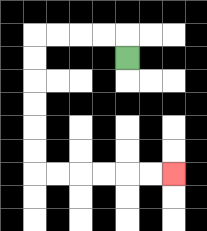{'start': '[5, 2]', 'end': '[7, 7]', 'path_directions': 'U,L,L,L,L,D,D,D,D,D,D,R,R,R,R,R,R', 'path_coordinates': '[[5, 2], [5, 1], [4, 1], [3, 1], [2, 1], [1, 1], [1, 2], [1, 3], [1, 4], [1, 5], [1, 6], [1, 7], [2, 7], [3, 7], [4, 7], [5, 7], [6, 7], [7, 7]]'}